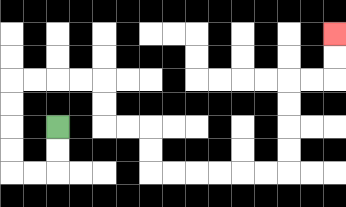{'start': '[2, 5]', 'end': '[14, 1]', 'path_directions': 'D,D,L,L,U,U,U,U,R,R,R,R,D,D,R,R,D,D,R,R,R,R,R,R,U,U,U,U,R,R,U,U', 'path_coordinates': '[[2, 5], [2, 6], [2, 7], [1, 7], [0, 7], [0, 6], [0, 5], [0, 4], [0, 3], [1, 3], [2, 3], [3, 3], [4, 3], [4, 4], [4, 5], [5, 5], [6, 5], [6, 6], [6, 7], [7, 7], [8, 7], [9, 7], [10, 7], [11, 7], [12, 7], [12, 6], [12, 5], [12, 4], [12, 3], [13, 3], [14, 3], [14, 2], [14, 1]]'}